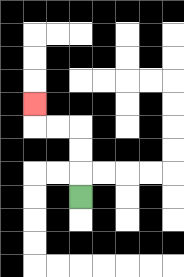{'start': '[3, 8]', 'end': '[1, 4]', 'path_directions': 'U,U,U,L,L,U', 'path_coordinates': '[[3, 8], [3, 7], [3, 6], [3, 5], [2, 5], [1, 5], [1, 4]]'}